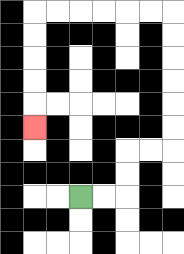{'start': '[3, 8]', 'end': '[1, 5]', 'path_directions': 'R,R,U,U,R,R,U,U,U,U,U,U,L,L,L,L,L,L,D,D,D,D,D', 'path_coordinates': '[[3, 8], [4, 8], [5, 8], [5, 7], [5, 6], [6, 6], [7, 6], [7, 5], [7, 4], [7, 3], [7, 2], [7, 1], [7, 0], [6, 0], [5, 0], [4, 0], [3, 0], [2, 0], [1, 0], [1, 1], [1, 2], [1, 3], [1, 4], [1, 5]]'}